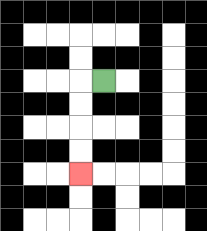{'start': '[4, 3]', 'end': '[3, 7]', 'path_directions': 'L,D,D,D,D', 'path_coordinates': '[[4, 3], [3, 3], [3, 4], [3, 5], [3, 6], [3, 7]]'}